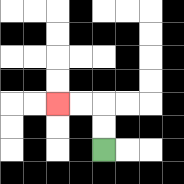{'start': '[4, 6]', 'end': '[2, 4]', 'path_directions': 'U,U,L,L', 'path_coordinates': '[[4, 6], [4, 5], [4, 4], [3, 4], [2, 4]]'}